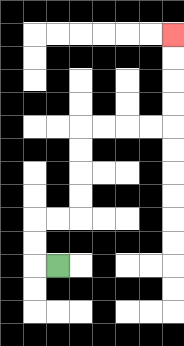{'start': '[2, 11]', 'end': '[7, 1]', 'path_directions': 'L,U,U,R,R,U,U,U,U,R,R,R,R,U,U,U,U', 'path_coordinates': '[[2, 11], [1, 11], [1, 10], [1, 9], [2, 9], [3, 9], [3, 8], [3, 7], [3, 6], [3, 5], [4, 5], [5, 5], [6, 5], [7, 5], [7, 4], [7, 3], [7, 2], [7, 1]]'}